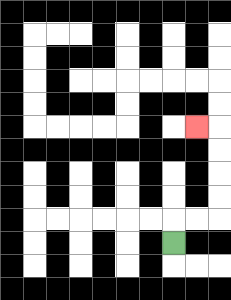{'start': '[7, 10]', 'end': '[8, 5]', 'path_directions': 'U,R,R,U,U,U,U,L', 'path_coordinates': '[[7, 10], [7, 9], [8, 9], [9, 9], [9, 8], [9, 7], [9, 6], [9, 5], [8, 5]]'}